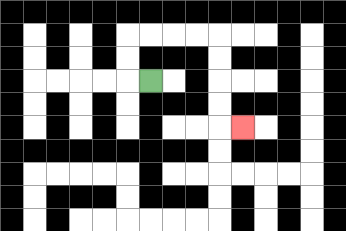{'start': '[6, 3]', 'end': '[10, 5]', 'path_directions': 'L,U,U,R,R,R,R,D,D,D,D,R', 'path_coordinates': '[[6, 3], [5, 3], [5, 2], [5, 1], [6, 1], [7, 1], [8, 1], [9, 1], [9, 2], [9, 3], [9, 4], [9, 5], [10, 5]]'}